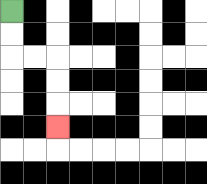{'start': '[0, 0]', 'end': '[2, 5]', 'path_directions': 'D,D,R,R,D,D,D', 'path_coordinates': '[[0, 0], [0, 1], [0, 2], [1, 2], [2, 2], [2, 3], [2, 4], [2, 5]]'}